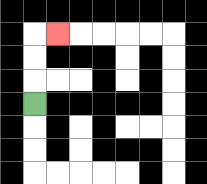{'start': '[1, 4]', 'end': '[2, 1]', 'path_directions': 'U,U,U,R', 'path_coordinates': '[[1, 4], [1, 3], [1, 2], [1, 1], [2, 1]]'}